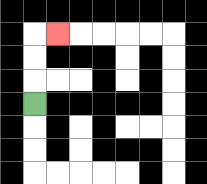{'start': '[1, 4]', 'end': '[2, 1]', 'path_directions': 'U,U,U,R', 'path_coordinates': '[[1, 4], [1, 3], [1, 2], [1, 1], [2, 1]]'}